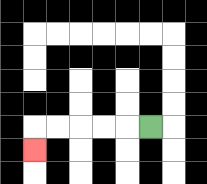{'start': '[6, 5]', 'end': '[1, 6]', 'path_directions': 'L,L,L,L,L,D', 'path_coordinates': '[[6, 5], [5, 5], [4, 5], [3, 5], [2, 5], [1, 5], [1, 6]]'}